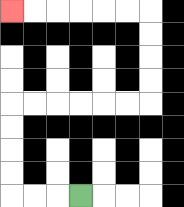{'start': '[3, 8]', 'end': '[0, 0]', 'path_directions': 'L,L,L,U,U,U,U,R,R,R,R,R,R,U,U,U,U,L,L,L,L,L,L', 'path_coordinates': '[[3, 8], [2, 8], [1, 8], [0, 8], [0, 7], [0, 6], [0, 5], [0, 4], [1, 4], [2, 4], [3, 4], [4, 4], [5, 4], [6, 4], [6, 3], [6, 2], [6, 1], [6, 0], [5, 0], [4, 0], [3, 0], [2, 0], [1, 0], [0, 0]]'}